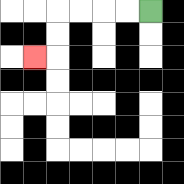{'start': '[6, 0]', 'end': '[1, 2]', 'path_directions': 'L,L,L,L,D,D,L', 'path_coordinates': '[[6, 0], [5, 0], [4, 0], [3, 0], [2, 0], [2, 1], [2, 2], [1, 2]]'}